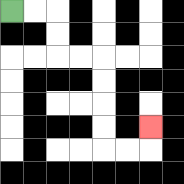{'start': '[0, 0]', 'end': '[6, 5]', 'path_directions': 'R,R,D,D,R,R,D,D,D,D,R,R,U', 'path_coordinates': '[[0, 0], [1, 0], [2, 0], [2, 1], [2, 2], [3, 2], [4, 2], [4, 3], [4, 4], [4, 5], [4, 6], [5, 6], [6, 6], [6, 5]]'}